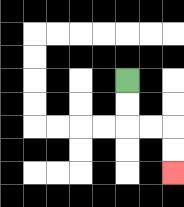{'start': '[5, 3]', 'end': '[7, 7]', 'path_directions': 'D,D,R,R,D,D', 'path_coordinates': '[[5, 3], [5, 4], [5, 5], [6, 5], [7, 5], [7, 6], [7, 7]]'}